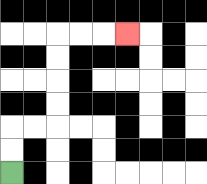{'start': '[0, 7]', 'end': '[5, 1]', 'path_directions': 'U,U,R,R,U,U,U,U,R,R,R', 'path_coordinates': '[[0, 7], [0, 6], [0, 5], [1, 5], [2, 5], [2, 4], [2, 3], [2, 2], [2, 1], [3, 1], [4, 1], [5, 1]]'}